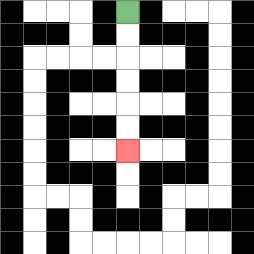{'start': '[5, 0]', 'end': '[5, 6]', 'path_directions': 'D,D,D,D,D,D', 'path_coordinates': '[[5, 0], [5, 1], [5, 2], [5, 3], [5, 4], [5, 5], [5, 6]]'}